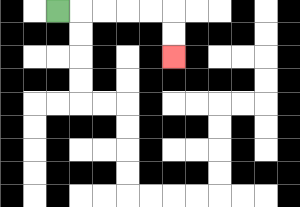{'start': '[2, 0]', 'end': '[7, 2]', 'path_directions': 'R,R,R,R,R,D,D', 'path_coordinates': '[[2, 0], [3, 0], [4, 0], [5, 0], [6, 0], [7, 0], [7, 1], [7, 2]]'}